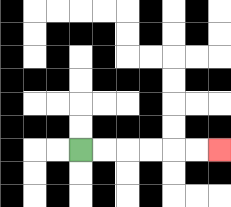{'start': '[3, 6]', 'end': '[9, 6]', 'path_directions': 'R,R,R,R,R,R', 'path_coordinates': '[[3, 6], [4, 6], [5, 6], [6, 6], [7, 6], [8, 6], [9, 6]]'}